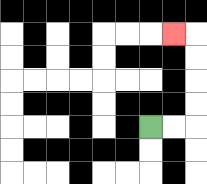{'start': '[6, 5]', 'end': '[7, 1]', 'path_directions': 'R,R,U,U,U,U,L', 'path_coordinates': '[[6, 5], [7, 5], [8, 5], [8, 4], [8, 3], [8, 2], [8, 1], [7, 1]]'}